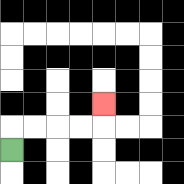{'start': '[0, 6]', 'end': '[4, 4]', 'path_directions': 'U,R,R,R,R,U', 'path_coordinates': '[[0, 6], [0, 5], [1, 5], [2, 5], [3, 5], [4, 5], [4, 4]]'}